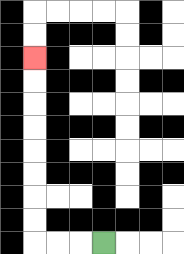{'start': '[4, 10]', 'end': '[1, 2]', 'path_directions': 'L,L,L,U,U,U,U,U,U,U,U', 'path_coordinates': '[[4, 10], [3, 10], [2, 10], [1, 10], [1, 9], [1, 8], [1, 7], [1, 6], [1, 5], [1, 4], [1, 3], [1, 2]]'}